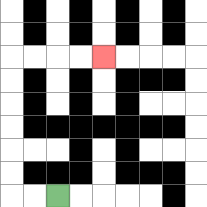{'start': '[2, 8]', 'end': '[4, 2]', 'path_directions': 'L,L,U,U,U,U,U,U,R,R,R,R', 'path_coordinates': '[[2, 8], [1, 8], [0, 8], [0, 7], [0, 6], [0, 5], [0, 4], [0, 3], [0, 2], [1, 2], [2, 2], [3, 2], [4, 2]]'}